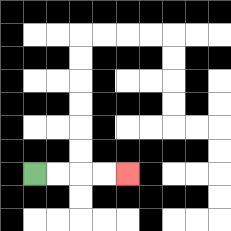{'start': '[1, 7]', 'end': '[5, 7]', 'path_directions': 'R,R,R,R', 'path_coordinates': '[[1, 7], [2, 7], [3, 7], [4, 7], [5, 7]]'}